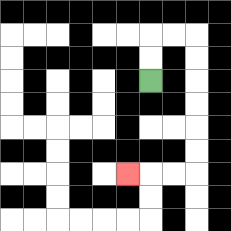{'start': '[6, 3]', 'end': '[5, 7]', 'path_directions': 'U,U,R,R,D,D,D,D,D,D,L,L,L', 'path_coordinates': '[[6, 3], [6, 2], [6, 1], [7, 1], [8, 1], [8, 2], [8, 3], [8, 4], [8, 5], [8, 6], [8, 7], [7, 7], [6, 7], [5, 7]]'}